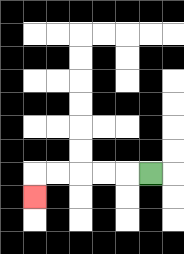{'start': '[6, 7]', 'end': '[1, 8]', 'path_directions': 'L,L,L,L,L,D', 'path_coordinates': '[[6, 7], [5, 7], [4, 7], [3, 7], [2, 7], [1, 7], [1, 8]]'}